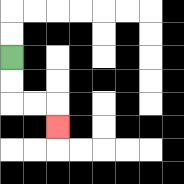{'start': '[0, 2]', 'end': '[2, 5]', 'path_directions': 'D,D,R,R,D', 'path_coordinates': '[[0, 2], [0, 3], [0, 4], [1, 4], [2, 4], [2, 5]]'}